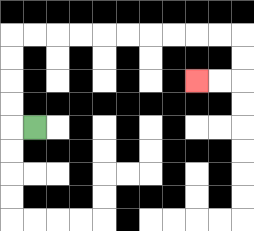{'start': '[1, 5]', 'end': '[8, 3]', 'path_directions': 'L,U,U,U,U,R,R,R,R,R,R,R,R,R,R,D,D,L,L', 'path_coordinates': '[[1, 5], [0, 5], [0, 4], [0, 3], [0, 2], [0, 1], [1, 1], [2, 1], [3, 1], [4, 1], [5, 1], [6, 1], [7, 1], [8, 1], [9, 1], [10, 1], [10, 2], [10, 3], [9, 3], [8, 3]]'}